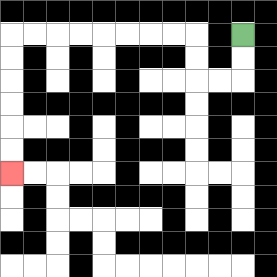{'start': '[10, 1]', 'end': '[0, 7]', 'path_directions': 'D,D,L,L,U,U,L,L,L,L,L,L,L,L,D,D,D,D,D,D', 'path_coordinates': '[[10, 1], [10, 2], [10, 3], [9, 3], [8, 3], [8, 2], [8, 1], [7, 1], [6, 1], [5, 1], [4, 1], [3, 1], [2, 1], [1, 1], [0, 1], [0, 2], [0, 3], [0, 4], [0, 5], [0, 6], [0, 7]]'}